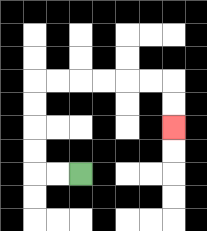{'start': '[3, 7]', 'end': '[7, 5]', 'path_directions': 'L,L,U,U,U,U,R,R,R,R,R,R,D,D', 'path_coordinates': '[[3, 7], [2, 7], [1, 7], [1, 6], [1, 5], [1, 4], [1, 3], [2, 3], [3, 3], [4, 3], [5, 3], [6, 3], [7, 3], [7, 4], [7, 5]]'}